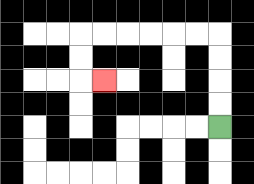{'start': '[9, 5]', 'end': '[4, 3]', 'path_directions': 'U,U,U,U,L,L,L,L,L,L,D,D,R', 'path_coordinates': '[[9, 5], [9, 4], [9, 3], [9, 2], [9, 1], [8, 1], [7, 1], [6, 1], [5, 1], [4, 1], [3, 1], [3, 2], [3, 3], [4, 3]]'}